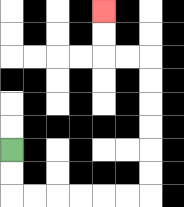{'start': '[0, 6]', 'end': '[4, 0]', 'path_directions': 'D,D,R,R,R,R,R,R,U,U,U,U,U,U,L,L,U,U', 'path_coordinates': '[[0, 6], [0, 7], [0, 8], [1, 8], [2, 8], [3, 8], [4, 8], [5, 8], [6, 8], [6, 7], [6, 6], [6, 5], [6, 4], [6, 3], [6, 2], [5, 2], [4, 2], [4, 1], [4, 0]]'}